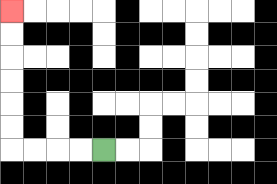{'start': '[4, 6]', 'end': '[0, 0]', 'path_directions': 'L,L,L,L,U,U,U,U,U,U', 'path_coordinates': '[[4, 6], [3, 6], [2, 6], [1, 6], [0, 6], [0, 5], [0, 4], [0, 3], [0, 2], [0, 1], [0, 0]]'}